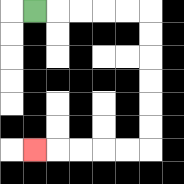{'start': '[1, 0]', 'end': '[1, 6]', 'path_directions': 'R,R,R,R,R,D,D,D,D,D,D,L,L,L,L,L', 'path_coordinates': '[[1, 0], [2, 0], [3, 0], [4, 0], [5, 0], [6, 0], [6, 1], [6, 2], [6, 3], [6, 4], [6, 5], [6, 6], [5, 6], [4, 6], [3, 6], [2, 6], [1, 6]]'}